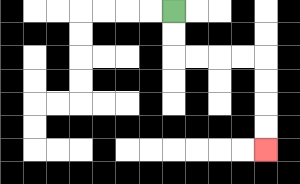{'start': '[7, 0]', 'end': '[11, 6]', 'path_directions': 'D,D,R,R,R,R,D,D,D,D', 'path_coordinates': '[[7, 0], [7, 1], [7, 2], [8, 2], [9, 2], [10, 2], [11, 2], [11, 3], [11, 4], [11, 5], [11, 6]]'}